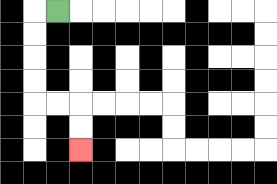{'start': '[2, 0]', 'end': '[3, 6]', 'path_directions': 'L,D,D,D,D,R,R,D,D', 'path_coordinates': '[[2, 0], [1, 0], [1, 1], [1, 2], [1, 3], [1, 4], [2, 4], [3, 4], [3, 5], [3, 6]]'}